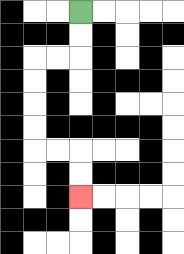{'start': '[3, 0]', 'end': '[3, 8]', 'path_directions': 'D,D,L,L,D,D,D,D,R,R,D,D', 'path_coordinates': '[[3, 0], [3, 1], [3, 2], [2, 2], [1, 2], [1, 3], [1, 4], [1, 5], [1, 6], [2, 6], [3, 6], [3, 7], [3, 8]]'}